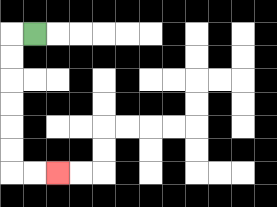{'start': '[1, 1]', 'end': '[2, 7]', 'path_directions': 'L,D,D,D,D,D,D,R,R', 'path_coordinates': '[[1, 1], [0, 1], [0, 2], [0, 3], [0, 4], [0, 5], [0, 6], [0, 7], [1, 7], [2, 7]]'}